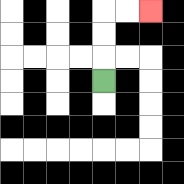{'start': '[4, 3]', 'end': '[6, 0]', 'path_directions': 'U,U,U,R,R', 'path_coordinates': '[[4, 3], [4, 2], [4, 1], [4, 0], [5, 0], [6, 0]]'}